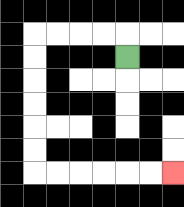{'start': '[5, 2]', 'end': '[7, 7]', 'path_directions': 'U,L,L,L,L,D,D,D,D,D,D,R,R,R,R,R,R', 'path_coordinates': '[[5, 2], [5, 1], [4, 1], [3, 1], [2, 1], [1, 1], [1, 2], [1, 3], [1, 4], [1, 5], [1, 6], [1, 7], [2, 7], [3, 7], [4, 7], [5, 7], [6, 7], [7, 7]]'}